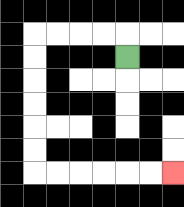{'start': '[5, 2]', 'end': '[7, 7]', 'path_directions': 'U,L,L,L,L,D,D,D,D,D,D,R,R,R,R,R,R', 'path_coordinates': '[[5, 2], [5, 1], [4, 1], [3, 1], [2, 1], [1, 1], [1, 2], [1, 3], [1, 4], [1, 5], [1, 6], [1, 7], [2, 7], [3, 7], [4, 7], [5, 7], [6, 7], [7, 7]]'}